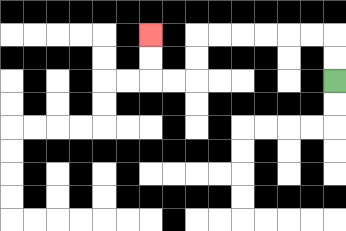{'start': '[14, 3]', 'end': '[6, 1]', 'path_directions': 'U,U,L,L,L,L,L,L,D,D,L,L,U,U', 'path_coordinates': '[[14, 3], [14, 2], [14, 1], [13, 1], [12, 1], [11, 1], [10, 1], [9, 1], [8, 1], [8, 2], [8, 3], [7, 3], [6, 3], [6, 2], [6, 1]]'}